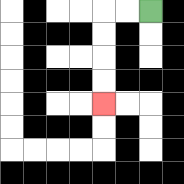{'start': '[6, 0]', 'end': '[4, 4]', 'path_directions': 'L,L,D,D,D,D', 'path_coordinates': '[[6, 0], [5, 0], [4, 0], [4, 1], [4, 2], [4, 3], [4, 4]]'}